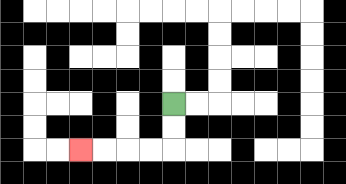{'start': '[7, 4]', 'end': '[3, 6]', 'path_directions': 'D,D,L,L,L,L', 'path_coordinates': '[[7, 4], [7, 5], [7, 6], [6, 6], [5, 6], [4, 6], [3, 6]]'}